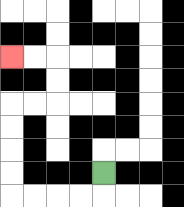{'start': '[4, 7]', 'end': '[0, 2]', 'path_directions': 'D,L,L,L,L,U,U,U,U,R,R,U,U,L,L', 'path_coordinates': '[[4, 7], [4, 8], [3, 8], [2, 8], [1, 8], [0, 8], [0, 7], [0, 6], [0, 5], [0, 4], [1, 4], [2, 4], [2, 3], [2, 2], [1, 2], [0, 2]]'}